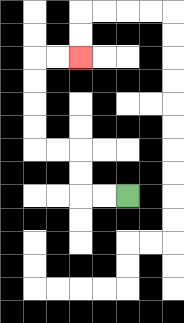{'start': '[5, 8]', 'end': '[3, 2]', 'path_directions': 'L,L,U,U,L,L,U,U,U,U,R,R', 'path_coordinates': '[[5, 8], [4, 8], [3, 8], [3, 7], [3, 6], [2, 6], [1, 6], [1, 5], [1, 4], [1, 3], [1, 2], [2, 2], [3, 2]]'}